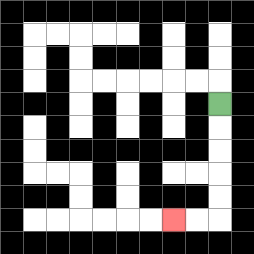{'start': '[9, 4]', 'end': '[7, 9]', 'path_directions': 'D,D,D,D,D,L,L', 'path_coordinates': '[[9, 4], [9, 5], [9, 6], [9, 7], [9, 8], [9, 9], [8, 9], [7, 9]]'}